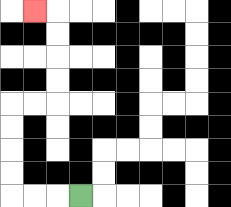{'start': '[3, 8]', 'end': '[1, 0]', 'path_directions': 'L,L,L,U,U,U,U,R,R,U,U,U,U,L', 'path_coordinates': '[[3, 8], [2, 8], [1, 8], [0, 8], [0, 7], [0, 6], [0, 5], [0, 4], [1, 4], [2, 4], [2, 3], [2, 2], [2, 1], [2, 0], [1, 0]]'}